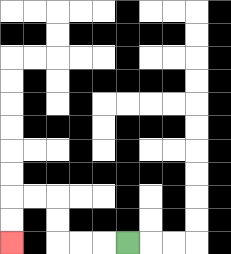{'start': '[5, 10]', 'end': '[0, 10]', 'path_directions': 'L,L,L,U,U,L,L,D,D', 'path_coordinates': '[[5, 10], [4, 10], [3, 10], [2, 10], [2, 9], [2, 8], [1, 8], [0, 8], [0, 9], [0, 10]]'}